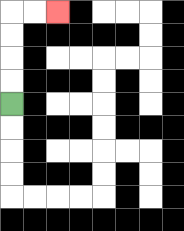{'start': '[0, 4]', 'end': '[2, 0]', 'path_directions': 'U,U,U,U,R,R', 'path_coordinates': '[[0, 4], [0, 3], [0, 2], [0, 1], [0, 0], [1, 0], [2, 0]]'}